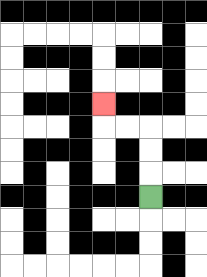{'start': '[6, 8]', 'end': '[4, 4]', 'path_directions': 'U,U,U,L,L,U', 'path_coordinates': '[[6, 8], [6, 7], [6, 6], [6, 5], [5, 5], [4, 5], [4, 4]]'}